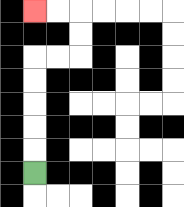{'start': '[1, 7]', 'end': '[1, 0]', 'path_directions': 'U,U,U,U,U,R,R,U,U,L,L', 'path_coordinates': '[[1, 7], [1, 6], [1, 5], [1, 4], [1, 3], [1, 2], [2, 2], [3, 2], [3, 1], [3, 0], [2, 0], [1, 0]]'}